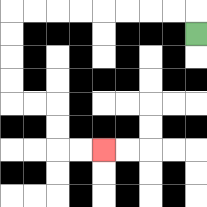{'start': '[8, 1]', 'end': '[4, 6]', 'path_directions': 'U,L,L,L,L,L,L,L,L,D,D,D,D,R,R,D,D,R,R', 'path_coordinates': '[[8, 1], [8, 0], [7, 0], [6, 0], [5, 0], [4, 0], [3, 0], [2, 0], [1, 0], [0, 0], [0, 1], [0, 2], [0, 3], [0, 4], [1, 4], [2, 4], [2, 5], [2, 6], [3, 6], [4, 6]]'}